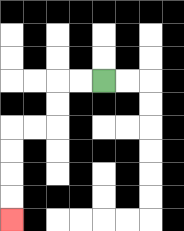{'start': '[4, 3]', 'end': '[0, 9]', 'path_directions': 'L,L,D,D,L,L,D,D,D,D', 'path_coordinates': '[[4, 3], [3, 3], [2, 3], [2, 4], [2, 5], [1, 5], [0, 5], [0, 6], [0, 7], [0, 8], [0, 9]]'}